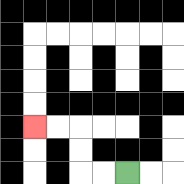{'start': '[5, 7]', 'end': '[1, 5]', 'path_directions': 'L,L,U,U,L,L', 'path_coordinates': '[[5, 7], [4, 7], [3, 7], [3, 6], [3, 5], [2, 5], [1, 5]]'}